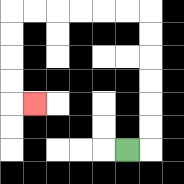{'start': '[5, 6]', 'end': '[1, 4]', 'path_directions': 'R,U,U,U,U,U,U,L,L,L,L,L,L,D,D,D,D,R', 'path_coordinates': '[[5, 6], [6, 6], [6, 5], [6, 4], [6, 3], [6, 2], [6, 1], [6, 0], [5, 0], [4, 0], [3, 0], [2, 0], [1, 0], [0, 0], [0, 1], [0, 2], [0, 3], [0, 4], [1, 4]]'}